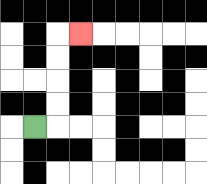{'start': '[1, 5]', 'end': '[3, 1]', 'path_directions': 'R,U,U,U,U,R', 'path_coordinates': '[[1, 5], [2, 5], [2, 4], [2, 3], [2, 2], [2, 1], [3, 1]]'}